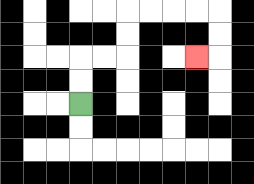{'start': '[3, 4]', 'end': '[8, 2]', 'path_directions': 'U,U,R,R,U,U,R,R,R,R,D,D,L', 'path_coordinates': '[[3, 4], [3, 3], [3, 2], [4, 2], [5, 2], [5, 1], [5, 0], [6, 0], [7, 0], [8, 0], [9, 0], [9, 1], [9, 2], [8, 2]]'}